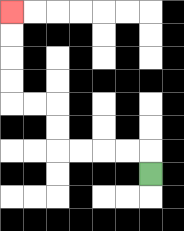{'start': '[6, 7]', 'end': '[0, 0]', 'path_directions': 'U,L,L,L,L,U,U,L,L,U,U,U,U', 'path_coordinates': '[[6, 7], [6, 6], [5, 6], [4, 6], [3, 6], [2, 6], [2, 5], [2, 4], [1, 4], [0, 4], [0, 3], [0, 2], [0, 1], [0, 0]]'}